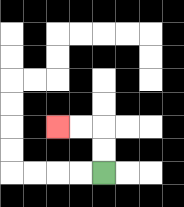{'start': '[4, 7]', 'end': '[2, 5]', 'path_directions': 'U,U,L,L', 'path_coordinates': '[[4, 7], [4, 6], [4, 5], [3, 5], [2, 5]]'}